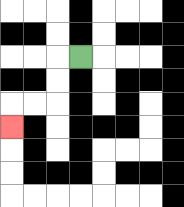{'start': '[3, 2]', 'end': '[0, 5]', 'path_directions': 'L,D,D,L,L,D', 'path_coordinates': '[[3, 2], [2, 2], [2, 3], [2, 4], [1, 4], [0, 4], [0, 5]]'}